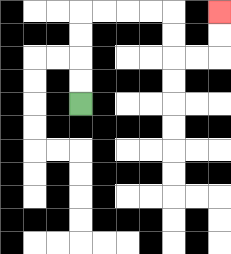{'start': '[3, 4]', 'end': '[9, 0]', 'path_directions': 'U,U,U,U,R,R,R,R,D,D,R,R,U,U', 'path_coordinates': '[[3, 4], [3, 3], [3, 2], [3, 1], [3, 0], [4, 0], [5, 0], [6, 0], [7, 0], [7, 1], [7, 2], [8, 2], [9, 2], [9, 1], [9, 0]]'}